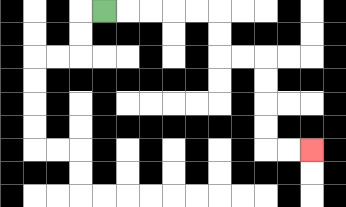{'start': '[4, 0]', 'end': '[13, 6]', 'path_directions': 'R,R,R,R,R,D,D,R,R,D,D,D,D,R,R', 'path_coordinates': '[[4, 0], [5, 0], [6, 0], [7, 0], [8, 0], [9, 0], [9, 1], [9, 2], [10, 2], [11, 2], [11, 3], [11, 4], [11, 5], [11, 6], [12, 6], [13, 6]]'}